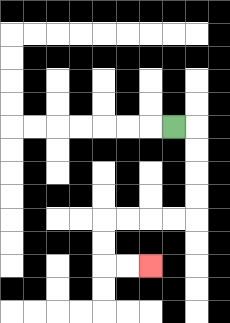{'start': '[7, 5]', 'end': '[6, 11]', 'path_directions': 'R,D,D,D,D,L,L,L,L,D,D,R,R', 'path_coordinates': '[[7, 5], [8, 5], [8, 6], [8, 7], [8, 8], [8, 9], [7, 9], [6, 9], [5, 9], [4, 9], [4, 10], [4, 11], [5, 11], [6, 11]]'}